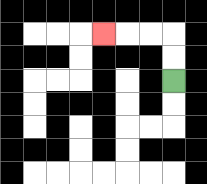{'start': '[7, 3]', 'end': '[4, 1]', 'path_directions': 'U,U,L,L,L', 'path_coordinates': '[[7, 3], [7, 2], [7, 1], [6, 1], [5, 1], [4, 1]]'}